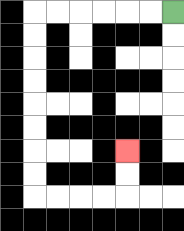{'start': '[7, 0]', 'end': '[5, 6]', 'path_directions': 'L,L,L,L,L,L,D,D,D,D,D,D,D,D,R,R,R,R,U,U', 'path_coordinates': '[[7, 0], [6, 0], [5, 0], [4, 0], [3, 0], [2, 0], [1, 0], [1, 1], [1, 2], [1, 3], [1, 4], [1, 5], [1, 6], [1, 7], [1, 8], [2, 8], [3, 8], [4, 8], [5, 8], [5, 7], [5, 6]]'}